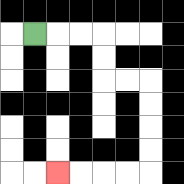{'start': '[1, 1]', 'end': '[2, 7]', 'path_directions': 'R,R,R,D,D,R,R,D,D,D,D,L,L,L,L', 'path_coordinates': '[[1, 1], [2, 1], [3, 1], [4, 1], [4, 2], [4, 3], [5, 3], [6, 3], [6, 4], [6, 5], [6, 6], [6, 7], [5, 7], [4, 7], [3, 7], [2, 7]]'}